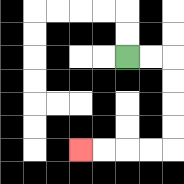{'start': '[5, 2]', 'end': '[3, 6]', 'path_directions': 'R,R,D,D,D,D,L,L,L,L', 'path_coordinates': '[[5, 2], [6, 2], [7, 2], [7, 3], [7, 4], [7, 5], [7, 6], [6, 6], [5, 6], [4, 6], [3, 6]]'}